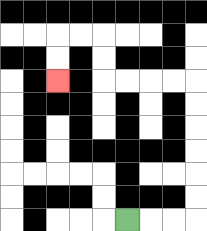{'start': '[5, 9]', 'end': '[2, 3]', 'path_directions': 'R,R,R,U,U,U,U,U,U,L,L,L,L,U,U,L,L,D,D', 'path_coordinates': '[[5, 9], [6, 9], [7, 9], [8, 9], [8, 8], [8, 7], [8, 6], [8, 5], [8, 4], [8, 3], [7, 3], [6, 3], [5, 3], [4, 3], [4, 2], [4, 1], [3, 1], [2, 1], [2, 2], [2, 3]]'}